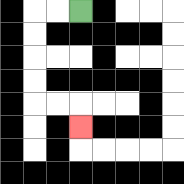{'start': '[3, 0]', 'end': '[3, 5]', 'path_directions': 'L,L,D,D,D,D,R,R,D', 'path_coordinates': '[[3, 0], [2, 0], [1, 0], [1, 1], [1, 2], [1, 3], [1, 4], [2, 4], [3, 4], [3, 5]]'}